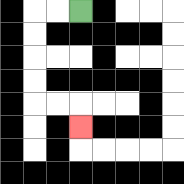{'start': '[3, 0]', 'end': '[3, 5]', 'path_directions': 'L,L,D,D,D,D,R,R,D', 'path_coordinates': '[[3, 0], [2, 0], [1, 0], [1, 1], [1, 2], [1, 3], [1, 4], [2, 4], [3, 4], [3, 5]]'}